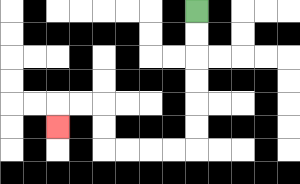{'start': '[8, 0]', 'end': '[2, 5]', 'path_directions': 'D,D,D,D,D,D,L,L,L,L,U,U,L,L,D', 'path_coordinates': '[[8, 0], [8, 1], [8, 2], [8, 3], [8, 4], [8, 5], [8, 6], [7, 6], [6, 6], [5, 6], [4, 6], [4, 5], [4, 4], [3, 4], [2, 4], [2, 5]]'}